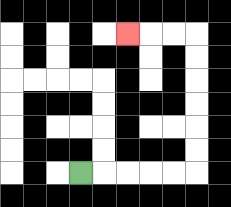{'start': '[3, 7]', 'end': '[5, 1]', 'path_directions': 'R,R,R,R,R,U,U,U,U,U,U,L,L,L', 'path_coordinates': '[[3, 7], [4, 7], [5, 7], [6, 7], [7, 7], [8, 7], [8, 6], [8, 5], [8, 4], [8, 3], [8, 2], [8, 1], [7, 1], [6, 1], [5, 1]]'}